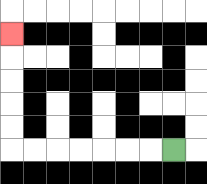{'start': '[7, 6]', 'end': '[0, 1]', 'path_directions': 'L,L,L,L,L,L,L,U,U,U,U,U', 'path_coordinates': '[[7, 6], [6, 6], [5, 6], [4, 6], [3, 6], [2, 6], [1, 6], [0, 6], [0, 5], [0, 4], [0, 3], [0, 2], [0, 1]]'}